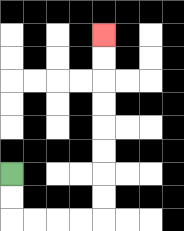{'start': '[0, 7]', 'end': '[4, 1]', 'path_directions': 'D,D,R,R,R,R,U,U,U,U,U,U,U,U', 'path_coordinates': '[[0, 7], [0, 8], [0, 9], [1, 9], [2, 9], [3, 9], [4, 9], [4, 8], [4, 7], [4, 6], [4, 5], [4, 4], [4, 3], [4, 2], [4, 1]]'}